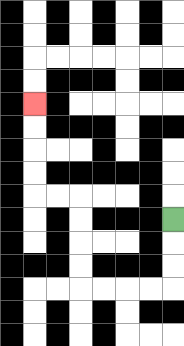{'start': '[7, 9]', 'end': '[1, 4]', 'path_directions': 'D,D,D,L,L,L,L,U,U,U,U,L,L,U,U,U,U', 'path_coordinates': '[[7, 9], [7, 10], [7, 11], [7, 12], [6, 12], [5, 12], [4, 12], [3, 12], [3, 11], [3, 10], [3, 9], [3, 8], [2, 8], [1, 8], [1, 7], [1, 6], [1, 5], [1, 4]]'}